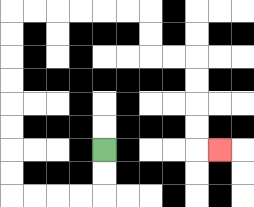{'start': '[4, 6]', 'end': '[9, 6]', 'path_directions': 'D,D,L,L,L,L,U,U,U,U,U,U,U,U,R,R,R,R,R,R,D,D,R,R,D,D,D,D,R', 'path_coordinates': '[[4, 6], [4, 7], [4, 8], [3, 8], [2, 8], [1, 8], [0, 8], [0, 7], [0, 6], [0, 5], [0, 4], [0, 3], [0, 2], [0, 1], [0, 0], [1, 0], [2, 0], [3, 0], [4, 0], [5, 0], [6, 0], [6, 1], [6, 2], [7, 2], [8, 2], [8, 3], [8, 4], [8, 5], [8, 6], [9, 6]]'}